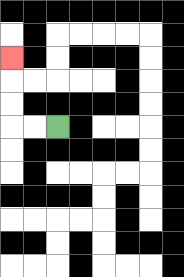{'start': '[2, 5]', 'end': '[0, 2]', 'path_directions': 'L,L,U,U,U', 'path_coordinates': '[[2, 5], [1, 5], [0, 5], [0, 4], [0, 3], [0, 2]]'}